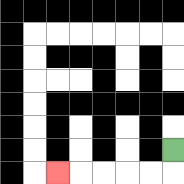{'start': '[7, 6]', 'end': '[2, 7]', 'path_directions': 'D,L,L,L,L,L', 'path_coordinates': '[[7, 6], [7, 7], [6, 7], [5, 7], [4, 7], [3, 7], [2, 7]]'}